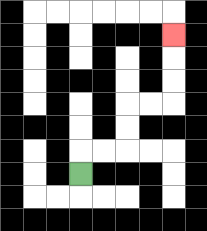{'start': '[3, 7]', 'end': '[7, 1]', 'path_directions': 'U,R,R,U,U,R,R,U,U,U', 'path_coordinates': '[[3, 7], [3, 6], [4, 6], [5, 6], [5, 5], [5, 4], [6, 4], [7, 4], [7, 3], [7, 2], [7, 1]]'}